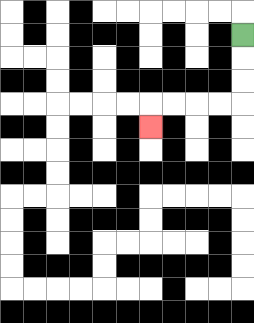{'start': '[10, 1]', 'end': '[6, 5]', 'path_directions': 'D,D,D,L,L,L,L,D', 'path_coordinates': '[[10, 1], [10, 2], [10, 3], [10, 4], [9, 4], [8, 4], [7, 4], [6, 4], [6, 5]]'}